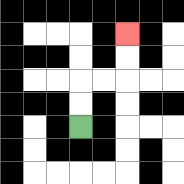{'start': '[3, 5]', 'end': '[5, 1]', 'path_directions': 'U,U,R,R,U,U', 'path_coordinates': '[[3, 5], [3, 4], [3, 3], [4, 3], [5, 3], [5, 2], [5, 1]]'}